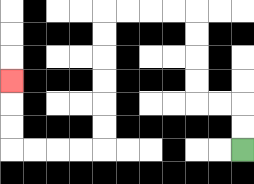{'start': '[10, 6]', 'end': '[0, 3]', 'path_directions': 'U,U,L,L,U,U,U,U,L,L,L,L,D,D,D,D,D,D,L,L,L,L,U,U,U', 'path_coordinates': '[[10, 6], [10, 5], [10, 4], [9, 4], [8, 4], [8, 3], [8, 2], [8, 1], [8, 0], [7, 0], [6, 0], [5, 0], [4, 0], [4, 1], [4, 2], [4, 3], [4, 4], [4, 5], [4, 6], [3, 6], [2, 6], [1, 6], [0, 6], [0, 5], [0, 4], [0, 3]]'}